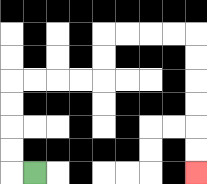{'start': '[1, 7]', 'end': '[8, 7]', 'path_directions': 'L,U,U,U,U,R,R,R,R,U,U,R,R,R,R,D,D,D,D,D,D', 'path_coordinates': '[[1, 7], [0, 7], [0, 6], [0, 5], [0, 4], [0, 3], [1, 3], [2, 3], [3, 3], [4, 3], [4, 2], [4, 1], [5, 1], [6, 1], [7, 1], [8, 1], [8, 2], [8, 3], [8, 4], [8, 5], [8, 6], [8, 7]]'}